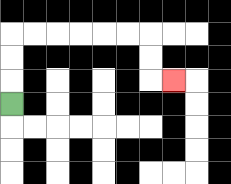{'start': '[0, 4]', 'end': '[7, 3]', 'path_directions': 'U,U,U,R,R,R,R,R,R,D,D,R', 'path_coordinates': '[[0, 4], [0, 3], [0, 2], [0, 1], [1, 1], [2, 1], [3, 1], [4, 1], [5, 1], [6, 1], [6, 2], [6, 3], [7, 3]]'}